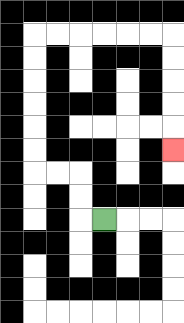{'start': '[4, 9]', 'end': '[7, 6]', 'path_directions': 'L,U,U,L,L,U,U,U,U,U,U,R,R,R,R,R,R,D,D,D,D,D', 'path_coordinates': '[[4, 9], [3, 9], [3, 8], [3, 7], [2, 7], [1, 7], [1, 6], [1, 5], [1, 4], [1, 3], [1, 2], [1, 1], [2, 1], [3, 1], [4, 1], [5, 1], [6, 1], [7, 1], [7, 2], [7, 3], [7, 4], [7, 5], [7, 6]]'}